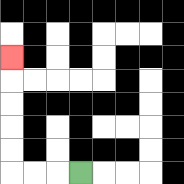{'start': '[3, 7]', 'end': '[0, 2]', 'path_directions': 'L,L,L,U,U,U,U,U', 'path_coordinates': '[[3, 7], [2, 7], [1, 7], [0, 7], [0, 6], [0, 5], [0, 4], [0, 3], [0, 2]]'}